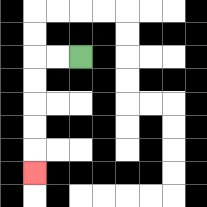{'start': '[3, 2]', 'end': '[1, 7]', 'path_directions': 'L,L,D,D,D,D,D', 'path_coordinates': '[[3, 2], [2, 2], [1, 2], [1, 3], [1, 4], [1, 5], [1, 6], [1, 7]]'}